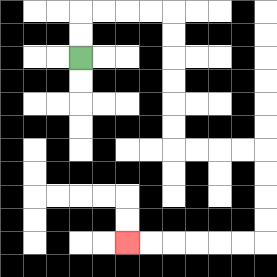{'start': '[3, 2]', 'end': '[5, 10]', 'path_directions': 'U,U,R,R,R,R,D,D,D,D,D,D,R,R,R,R,D,D,D,D,L,L,L,L,L,L', 'path_coordinates': '[[3, 2], [3, 1], [3, 0], [4, 0], [5, 0], [6, 0], [7, 0], [7, 1], [7, 2], [7, 3], [7, 4], [7, 5], [7, 6], [8, 6], [9, 6], [10, 6], [11, 6], [11, 7], [11, 8], [11, 9], [11, 10], [10, 10], [9, 10], [8, 10], [7, 10], [6, 10], [5, 10]]'}